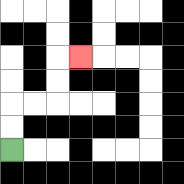{'start': '[0, 6]', 'end': '[3, 2]', 'path_directions': 'U,U,R,R,U,U,R', 'path_coordinates': '[[0, 6], [0, 5], [0, 4], [1, 4], [2, 4], [2, 3], [2, 2], [3, 2]]'}